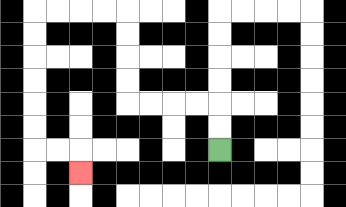{'start': '[9, 6]', 'end': '[3, 7]', 'path_directions': 'U,U,L,L,L,L,U,U,U,U,L,L,L,L,D,D,D,D,D,D,R,R,D', 'path_coordinates': '[[9, 6], [9, 5], [9, 4], [8, 4], [7, 4], [6, 4], [5, 4], [5, 3], [5, 2], [5, 1], [5, 0], [4, 0], [3, 0], [2, 0], [1, 0], [1, 1], [1, 2], [1, 3], [1, 4], [1, 5], [1, 6], [2, 6], [3, 6], [3, 7]]'}